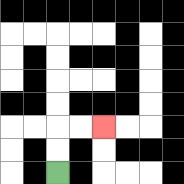{'start': '[2, 7]', 'end': '[4, 5]', 'path_directions': 'U,U,R,R', 'path_coordinates': '[[2, 7], [2, 6], [2, 5], [3, 5], [4, 5]]'}